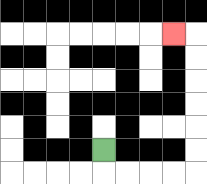{'start': '[4, 6]', 'end': '[7, 1]', 'path_directions': 'D,R,R,R,R,U,U,U,U,U,U,L', 'path_coordinates': '[[4, 6], [4, 7], [5, 7], [6, 7], [7, 7], [8, 7], [8, 6], [8, 5], [8, 4], [8, 3], [8, 2], [8, 1], [7, 1]]'}